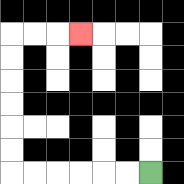{'start': '[6, 7]', 'end': '[3, 1]', 'path_directions': 'L,L,L,L,L,L,U,U,U,U,U,U,R,R,R', 'path_coordinates': '[[6, 7], [5, 7], [4, 7], [3, 7], [2, 7], [1, 7], [0, 7], [0, 6], [0, 5], [0, 4], [0, 3], [0, 2], [0, 1], [1, 1], [2, 1], [3, 1]]'}